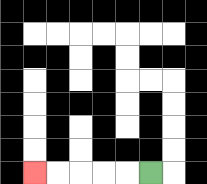{'start': '[6, 7]', 'end': '[1, 7]', 'path_directions': 'L,L,L,L,L', 'path_coordinates': '[[6, 7], [5, 7], [4, 7], [3, 7], [2, 7], [1, 7]]'}